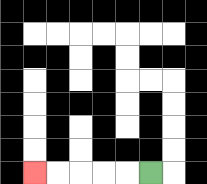{'start': '[6, 7]', 'end': '[1, 7]', 'path_directions': 'L,L,L,L,L', 'path_coordinates': '[[6, 7], [5, 7], [4, 7], [3, 7], [2, 7], [1, 7]]'}